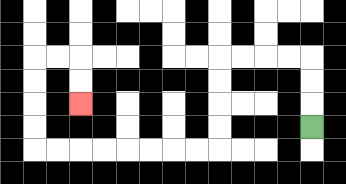{'start': '[13, 5]', 'end': '[3, 4]', 'path_directions': 'U,U,U,L,L,L,L,D,D,D,D,L,L,L,L,L,L,L,L,U,U,U,U,R,R,D,D', 'path_coordinates': '[[13, 5], [13, 4], [13, 3], [13, 2], [12, 2], [11, 2], [10, 2], [9, 2], [9, 3], [9, 4], [9, 5], [9, 6], [8, 6], [7, 6], [6, 6], [5, 6], [4, 6], [3, 6], [2, 6], [1, 6], [1, 5], [1, 4], [1, 3], [1, 2], [2, 2], [3, 2], [3, 3], [3, 4]]'}